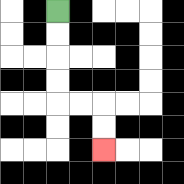{'start': '[2, 0]', 'end': '[4, 6]', 'path_directions': 'D,D,D,D,R,R,D,D', 'path_coordinates': '[[2, 0], [2, 1], [2, 2], [2, 3], [2, 4], [3, 4], [4, 4], [4, 5], [4, 6]]'}